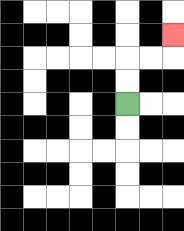{'start': '[5, 4]', 'end': '[7, 1]', 'path_directions': 'U,U,R,R,U', 'path_coordinates': '[[5, 4], [5, 3], [5, 2], [6, 2], [7, 2], [7, 1]]'}